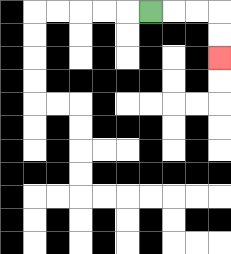{'start': '[6, 0]', 'end': '[9, 2]', 'path_directions': 'R,R,R,D,D', 'path_coordinates': '[[6, 0], [7, 0], [8, 0], [9, 0], [9, 1], [9, 2]]'}